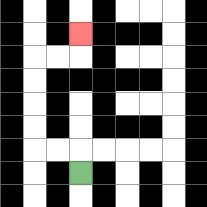{'start': '[3, 7]', 'end': '[3, 1]', 'path_directions': 'U,L,L,U,U,U,U,R,R,U', 'path_coordinates': '[[3, 7], [3, 6], [2, 6], [1, 6], [1, 5], [1, 4], [1, 3], [1, 2], [2, 2], [3, 2], [3, 1]]'}